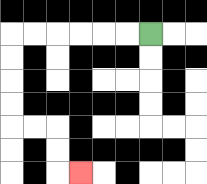{'start': '[6, 1]', 'end': '[3, 7]', 'path_directions': 'L,L,L,L,L,L,D,D,D,D,R,R,D,D,R', 'path_coordinates': '[[6, 1], [5, 1], [4, 1], [3, 1], [2, 1], [1, 1], [0, 1], [0, 2], [0, 3], [0, 4], [0, 5], [1, 5], [2, 5], [2, 6], [2, 7], [3, 7]]'}